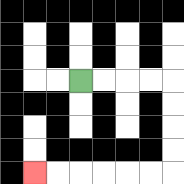{'start': '[3, 3]', 'end': '[1, 7]', 'path_directions': 'R,R,R,R,D,D,D,D,L,L,L,L,L,L', 'path_coordinates': '[[3, 3], [4, 3], [5, 3], [6, 3], [7, 3], [7, 4], [7, 5], [7, 6], [7, 7], [6, 7], [5, 7], [4, 7], [3, 7], [2, 7], [1, 7]]'}